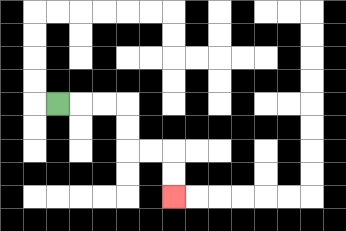{'start': '[2, 4]', 'end': '[7, 8]', 'path_directions': 'R,R,R,D,D,R,R,D,D', 'path_coordinates': '[[2, 4], [3, 4], [4, 4], [5, 4], [5, 5], [5, 6], [6, 6], [7, 6], [7, 7], [7, 8]]'}